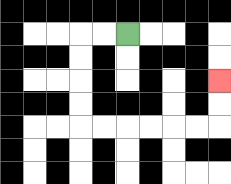{'start': '[5, 1]', 'end': '[9, 3]', 'path_directions': 'L,L,D,D,D,D,R,R,R,R,R,R,U,U', 'path_coordinates': '[[5, 1], [4, 1], [3, 1], [3, 2], [3, 3], [3, 4], [3, 5], [4, 5], [5, 5], [6, 5], [7, 5], [8, 5], [9, 5], [9, 4], [9, 3]]'}